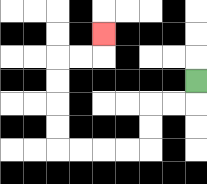{'start': '[8, 3]', 'end': '[4, 1]', 'path_directions': 'D,L,L,D,D,L,L,L,L,U,U,U,U,R,R,U', 'path_coordinates': '[[8, 3], [8, 4], [7, 4], [6, 4], [6, 5], [6, 6], [5, 6], [4, 6], [3, 6], [2, 6], [2, 5], [2, 4], [2, 3], [2, 2], [3, 2], [4, 2], [4, 1]]'}